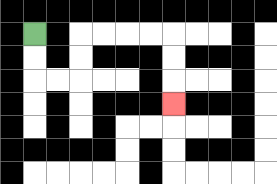{'start': '[1, 1]', 'end': '[7, 4]', 'path_directions': 'D,D,R,R,U,U,R,R,R,R,D,D,D', 'path_coordinates': '[[1, 1], [1, 2], [1, 3], [2, 3], [3, 3], [3, 2], [3, 1], [4, 1], [5, 1], [6, 1], [7, 1], [7, 2], [7, 3], [7, 4]]'}